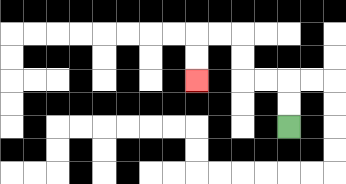{'start': '[12, 5]', 'end': '[8, 3]', 'path_directions': 'U,U,L,L,U,U,L,L,D,D', 'path_coordinates': '[[12, 5], [12, 4], [12, 3], [11, 3], [10, 3], [10, 2], [10, 1], [9, 1], [8, 1], [8, 2], [8, 3]]'}